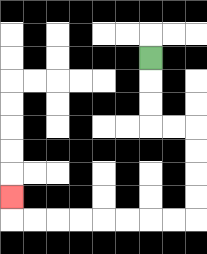{'start': '[6, 2]', 'end': '[0, 8]', 'path_directions': 'D,D,D,R,R,D,D,D,D,L,L,L,L,L,L,L,L,U', 'path_coordinates': '[[6, 2], [6, 3], [6, 4], [6, 5], [7, 5], [8, 5], [8, 6], [8, 7], [8, 8], [8, 9], [7, 9], [6, 9], [5, 9], [4, 9], [3, 9], [2, 9], [1, 9], [0, 9], [0, 8]]'}